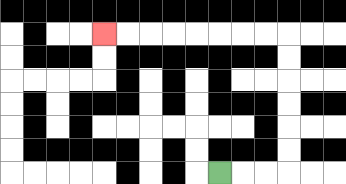{'start': '[9, 7]', 'end': '[4, 1]', 'path_directions': 'R,R,R,U,U,U,U,U,U,L,L,L,L,L,L,L,L', 'path_coordinates': '[[9, 7], [10, 7], [11, 7], [12, 7], [12, 6], [12, 5], [12, 4], [12, 3], [12, 2], [12, 1], [11, 1], [10, 1], [9, 1], [8, 1], [7, 1], [6, 1], [5, 1], [4, 1]]'}